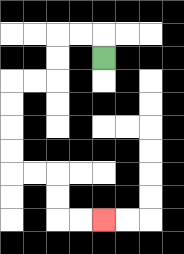{'start': '[4, 2]', 'end': '[4, 9]', 'path_directions': 'U,L,L,D,D,L,L,D,D,D,D,R,R,D,D,R,R', 'path_coordinates': '[[4, 2], [4, 1], [3, 1], [2, 1], [2, 2], [2, 3], [1, 3], [0, 3], [0, 4], [0, 5], [0, 6], [0, 7], [1, 7], [2, 7], [2, 8], [2, 9], [3, 9], [4, 9]]'}